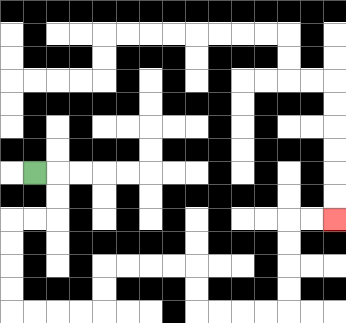{'start': '[1, 7]', 'end': '[14, 9]', 'path_directions': 'R,D,D,L,L,D,D,D,D,R,R,R,R,U,U,R,R,R,R,D,D,R,R,R,R,U,U,U,U,R,R', 'path_coordinates': '[[1, 7], [2, 7], [2, 8], [2, 9], [1, 9], [0, 9], [0, 10], [0, 11], [0, 12], [0, 13], [1, 13], [2, 13], [3, 13], [4, 13], [4, 12], [4, 11], [5, 11], [6, 11], [7, 11], [8, 11], [8, 12], [8, 13], [9, 13], [10, 13], [11, 13], [12, 13], [12, 12], [12, 11], [12, 10], [12, 9], [13, 9], [14, 9]]'}